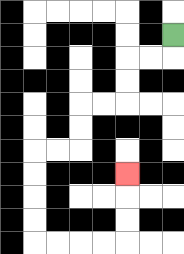{'start': '[7, 1]', 'end': '[5, 7]', 'path_directions': 'D,L,L,D,D,L,L,D,D,L,L,D,D,D,D,R,R,R,R,U,U,U', 'path_coordinates': '[[7, 1], [7, 2], [6, 2], [5, 2], [5, 3], [5, 4], [4, 4], [3, 4], [3, 5], [3, 6], [2, 6], [1, 6], [1, 7], [1, 8], [1, 9], [1, 10], [2, 10], [3, 10], [4, 10], [5, 10], [5, 9], [5, 8], [5, 7]]'}